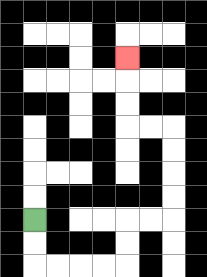{'start': '[1, 9]', 'end': '[5, 2]', 'path_directions': 'D,D,R,R,R,R,U,U,R,R,U,U,U,U,L,L,U,U,U', 'path_coordinates': '[[1, 9], [1, 10], [1, 11], [2, 11], [3, 11], [4, 11], [5, 11], [5, 10], [5, 9], [6, 9], [7, 9], [7, 8], [7, 7], [7, 6], [7, 5], [6, 5], [5, 5], [5, 4], [5, 3], [5, 2]]'}